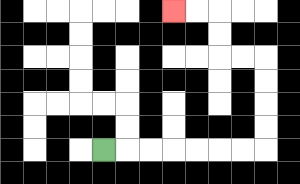{'start': '[4, 6]', 'end': '[7, 0]', 'path_directions': 'R,R,R,R,R,R,R,U,U,U,U,L,L,U,U,L,L', 'path_coordinates': '[[4, 6], [5, 6], [6, 6], [7, 6], [8, 6], [9, 6], [10, 6], [11, 6], [11, 5], [11, 4], [11, 3], [11, 2], [10, 2], [9, 2], [9, 1], [9, 0], [8, 0], [7, 0]]'}